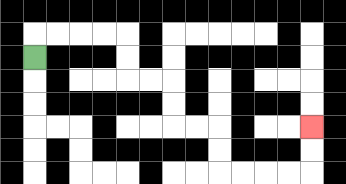{'start': '[1, 2]', 'end': '[13, 5]', 'path_directions': 'U,R,R,R,R,D,D,R,R,D,D,R,R,D,D,R,R,R,R,U,U', 'path_coordinates': '[[1, 2], [1, 1], [2, 1], [3, 1], [4, 1], [5, 1], [5, 2], [5, 3], [6, 3], [7, 3], [7, 4], [7, 5], [8, 5], [9, 5], [9, 6], [9, 7], [10, 7], [11, 7], [12, 7], [13, 7], [13, 6], [13, 5]]'}